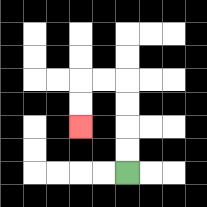{'start': '[5, 7]', 'end': '[3, 5]', 'path_directions': 'U,U,U,U,L,L,D,D', 'path_coordinates': '[[5, 7], [5, 6], [5, 5], [5, 4], [5, 3], [4, 3], [3, 3], [3, 4], [3, 5]]'}